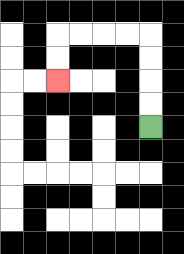{'start': '[6, 5]', 'end': '[2, 3]', 'path_directions': 'U,U,U,U,L,L,L,L,D,D', 'path_coordinates': '[[6, 5], [6, 4], [6, 3], [6, 2], [6, 1], [5, 1], [4, 1], [3, 1], [2, 1], [2, 2], [2, 3]]'}